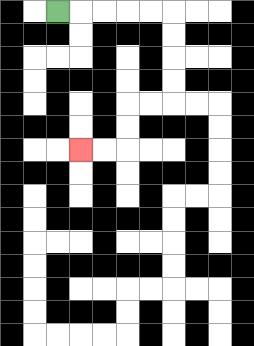{'start': '[2, 0]', 'end': '[3, 6]', 'path_directions': 'R,R,R,R,R,D,D,D,D,L,L,D,D,L,L', 'path_coordinates': '[[2, 0], [3, 0], [4, 0], [5, 0], [6, 0], [7, 0], [7, 1], [7, 2], [7, 3], [7, 4], [6, 4], [5, 4], [5, 5], [5, 6], [4, 6], [3, 6]]'}